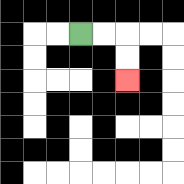{'start': '[3, 1]', 'end': '[5, 3]', 'path_directions': 'R,R,D,D', 'path_coordinates': '[[3, 1], [4, 1], [5, 1], [5, 2], [5, 3]]'}